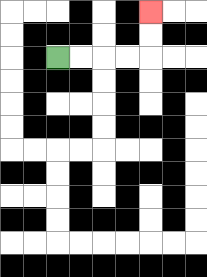{'start': '[2, 2]', 'end': '[6, 0]', 'path_directions': 'R,R,R,R,U,U', 'path_coordinates': '[[2, 2], [3, 2], [4, 2], [5, 2], [6, 2], [6, 1], [6, 0]]'}